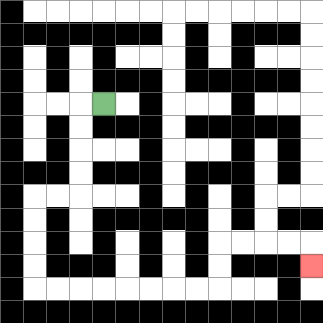{'start': '[4, 4]', 'end': '[13, 11]', 'path_directions': 'L,D,D,D,D,L,L,D,D,D,D,R,R,R,R,R,R,R,R,U,U,R,R,R,R,D', 'path_coordinates': '[[4, 4], [3, 4], [3, 5], [3, 6], [3, 7], [3, 8], [2, 8], [1, 8], [1, 9], [1, 10], [1, 11], [1, 12], [2, 12], [3, 12], [4, 12], [5, 12], [6, 12], [7, 12], [8, 12], [9, 12], [9, 11], [9, 10], [10, 10], [11, 10], [12, 10], [13, 10], [13, 11]]'}